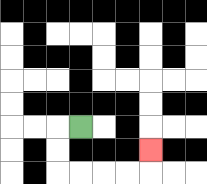{'start': '[3, 5]', 'end': '[6, 6]', 'path_directions': 'L,D,D,R,R,R,R,U', 'path_coordinates': '[[3, 5], [2, 5], [2, 6], [2, 7], [3, 7], [4, 7], [5, 7], [6, 7], [6, 6]]'}